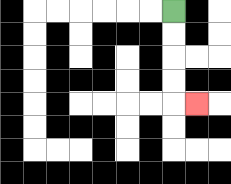{'start': '[7, 0]', 'end': '[8, 4]', 'path_directions': 'D,D,D,D,R', 'path_coordinates': '[[7, 0], [7, 1], [7, 2], [7, 3], [7, 4], [8, 4]]'}